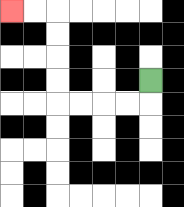{'start': '[6, 3]', 'end': '[0, 0]', 'path_directions': 'D,L,L,L,L,U,U,U,U,L,L', 'path_coordinates': '[[6, 3], [6, 4], [5, 4], [4, 4], [3, 4], [2, 4], [2, 3], [2, 2], [2, 1], [2, 0], [1, 0], [0, 0]]'}